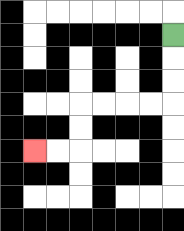{'start': '[7, 1]', 'end': '[1, 6]', 'path_directions': 'D,D,D,L,L,L,L,D,D,L,L', 'path_coordinates': '[[7, 1], [7, 2], [7, 3], [7, 4], [6, 4], [5, 4], [4, 4], [3, 4], [3, 5], [3, 6], [2, 6], [1, 6]]'}